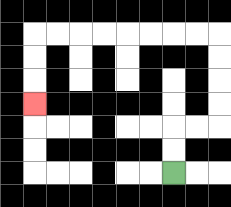{'start': '[7, 7]', 'end': '[1, 4]', 'path_directions': 'U,U,R,R,U,U,U,U,L,L,L,L,L,L,L,L,D,D,D', 'path_coordinates': '[[7, 7], [7, 6], [7, 5], [8, 5], [9, 5], [9, 4], [9, 3], [9, 2], [9, 1], [8, 1], [7, 1], [6, 1], [5, 1], [4, 1], [3, 1], [2, 1], [1, 1], [1, 2], [1, 3], [1, 4]]'}